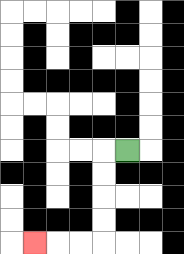{'start': '[5, 6]', 'end': '[1, 10]', 'path_directions': 'L,D,D,D,D,L,L,L', 'path_coordinates': '[[5, 6], [4, 6], [4, 7], [4, 8], [4, 9], [4, 10], [3, 10], [2, 10], [1, 10]]'}